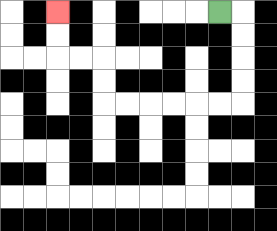{'start': '[9, 0]', 'end': '[2, 0]', 'path_directions': 'R,D,D,D,D,L,L,L,L,L,L,U,U,L,L,U,U', 'path_coordinates': '[[9, 0], [10, 0], [10, 1], [10, 2], [10, 3], [10, 4], [9, 4], [8, 4], [7, 4], [6, 4], [5, 4], [4, 4], [4, 3], [4, 2], [3, 2], [2, 2], [2, 1], [2, 0]]'}